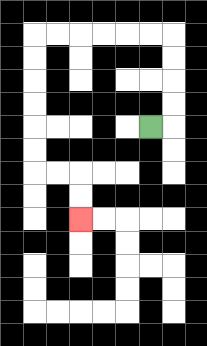{'start': '[6, 5]', 'end': '[3, 9]', 'path_directions': 'R,U,U,U,U,L,L,L,L,L,L,D,D,D,D,D,D,R,R,D,D', 'path_coordinates': '[[6, 5], [7, 5], [7, 4], [7, 3], [7, 2], [7, 1], [6, 1], [5, 1], [4, 1], [3, 1], [2, 1], [1, 1], [1, 2], [1, 3], [1, 4], [1, 5], [1, 6], [1, 7], [2, 7], [3, 7], [3, 8], [3, 9]]'}